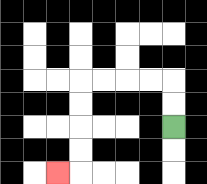{'start': '[7, 5]', 'end': '[2, 7]', 'path_directions': 'U,U,L,L,L,L,D,D,D,D,L', 'path_coordinates': '[[7, 5], [7, 4], [7, 3], [6, 3], [5, 3], [4, 3], [3, 3], [3, 4], [3, 5], [3, 6], [3, 7], [2, 7]]'}